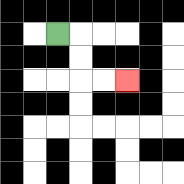{'start': '[2, 1]', 'end': '[5, 3]', 'path_directions': 'R,D,D,R,R', 'path_coordinates': '[[2, 1], [3, 1], [3, 2], [3, 3], [4, 3], [5, 3]]'}